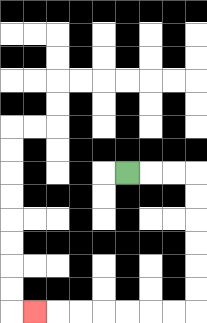{'start': '[5, 7]', 'end': '[1, 13]', 'path_directions': 'R,R,R,D,D,D,D,D,D,L,L,L,L,L,L,L', 'path_coordinates': '[[5, 7], [6, 7], [7, 7], [8, 7], [8, 8], [8, 9], [8, 10], [8, 11], [8, 12], [8, 13], [7, 13], [6, 13], [5, 13], [4, 13], [3, 13], [2, 13], [1, 13]]'}